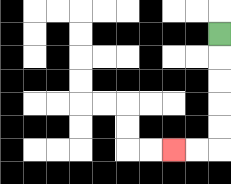{'start': '[9, 1]', 'end': '[7, 6]', 'path_directions': 'D,D,D,D,D,L,L', 'path_coordinates': '[[9, 1], [9, 2], [9, 3], [9, 4], [9, 5], [9, 6], [8, 6], [7, 6]]'}